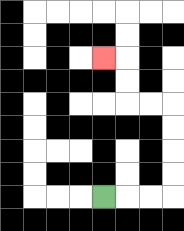{'start': '[4, 8]', 'end': '[4, 2]', 'path_directions': 'R,R,R,U,U,U,U,L,L,U,U,L', 'path_coordinates': '[[4, 8], [5, 8], [6, 8], [7, 8], [7, 7], [7, 6], [7, 5], [7, 4], [6, 4], [5, 4], [5, 3], [5, 2], [4, 2]]'}